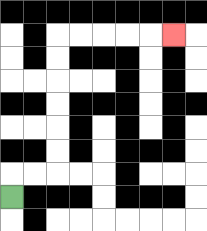{'start': '[0, 8]', 'end': '[7, 1]', 'path_directions': 'U,R,R,U,U,U,U,U,U,R,R,R,R,R', 'path_coordinates': '[[0, 8], [0, 7], [1, 7], [2, 7], [2, 6], [2, 5], [2, 4], [2, 3], [2, 2], [2, 1], [3, 1], [4, 1], [5, 1], [6, 1], [7, 1]]'}